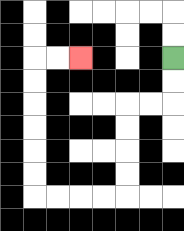{'start': '[7, 2]', 'end': '[3, 2]', 'path_directions': 'D,D,L,L,D,D,D,D,L,L,L,L,U,U,U,U,U,U,R,R', 'path_coordinates': '[[7, 2], [7, 3], [7, 4], [6, 4], [5, 4], [5, 5], [5, 6], [5, 7], [5, 8], [4, 8], [3, 8], [2, 8], [1, 8], [1, 7], [1, 6], [1, 5], [1, 4], [1, 3], [1, 2], [2, 2], [3, 2]]'}